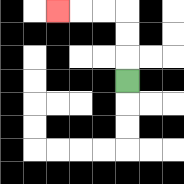{'start': '[5, 3]', 'end': '[2, 0]', 'path_directions': 'U,U,U,L,L,L', 'path_coordinates': '[[5, 3], [5, 2], [5, 1], [5, 0], [4, 0], [3, 0], [2, 0]]'}